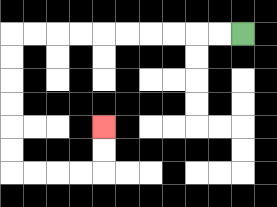{'start': '[10, 1]', 'end': '[4, 5]', 'path_directions': 'L,L,L,L,L,L,L,L,L,L,D,D,D,D,D,D,R,R,R,R,U,U', 'path_coordinates': '[[10, 1], [9, 1], [8, 1], [7, 1], [6, 1], [5, 1], [4, 1], [3, 1], [2, 1], [1, 1], [0, 1], [0, 2], [0, 3], [0, 4], [0, 5], [0, 6], [0, 7], [1, 7], [2, 7], [3, 7], [4, 7], [4, 6], [4, 5]]'}